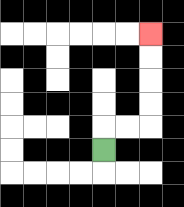{'start': '[4, 6]', 'end': '[6, 1]', 'path_directions': 'U,R,R,U,U,U,U', 'path_coordinates': '[[4, 6], [4, 5], [5, 5], [6, 5], [6, 4], [6, 3], [6, 2], [6, 1]]'}